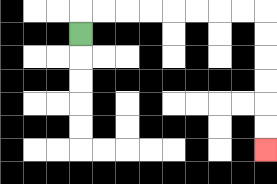{'start': '[3, 1]', 'end': '[11, 6]', 'path_directions': 'U,R,R,R,R,R,R,R,R,D,D,D,D,D,D', 'path_coordinates': '[[3, 1], [3, 0], [4, 0], [5, 0], [6, 0], [7, 0], [8, 0], [9, 0], [10, 0], [11, 0], [11, 1], [11, 2], [11, 3], [11, 4], [11, 5], [11, 6]]'}